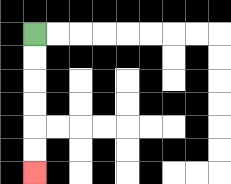{'start': '[1, 1]', 'end': '[1, 7]', 'path_directions': 'D,D,D,D,D,D', 'path_coordinates': '[[1, 1], [1, 2], [1, 3], [1, 4], [1, 5], [1, 6], [1, 7]]'}